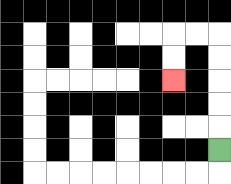{'start': '[9, 6]', 'end': '[7, 3]', 'path_directions': 'U,U,U,U,U,L,L,D,D', 'path_coordinates': '[[9, 6], [9, 5], [9, 4], [9, 3], [9, 2], [9, 1], [8, 1], [7, 1], [7, 2], [7, 3]]'}